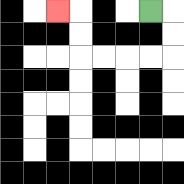{'start': '[6, 0]', 'end': '[2, 0]', 'path_directions': 'R,D,D,L,L,L,L,U,U,L', 'path_coordinates': '[[6, 0], [7, 0], [7, 1], [7, 2], [6, 2], [5, 2], [4, 2], [3, 2], [3, 1], [3, 0], [2, 0]]'}